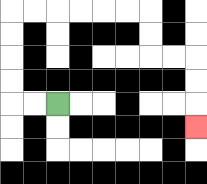{'start': '[2, 4]', 'end': '[8, 5]', 'path_directions': 'L,L,U,U,U,U,R,R,R,R,R,R,D,D,R,R,D,D,D', 'path_coordinates': '[[2, 4], [1, 4], [0, 4], [0, 3], [0, 2], [0, 1], [0, 0], [1, 0], [2, 0], [3, 0], [4, 0], [5, 0], [6, 0], [6, 1], [6, 2], [7, 2], [8, 2], [8, 3], [8, 4], [8, 5]]'}